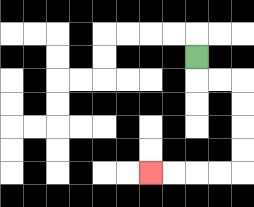{'start': '[8, 2]', 'end': '[6, 7]', 'path_directions': 'D,R,R,D,D,D,D,L,L,L,L', 'path_coordinates': '[[8, 2], [8, 3], [9, 3], [10, 3], [10, 4], [10, 5], [10, 6], [10, 7], [9, 7], [8, 7], [7, 7], [6, 7]]'}